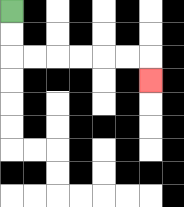{'start': '[0, 0]', 'end': '[6, 3]', 'path_directions': 'D,D,R,R,R,R,R,R,D', 'path_coordinates': '[[0, 0], [0, 1], [0, 2], [1, 2], [2, 2], [3, 2], [4, 2], [5, 2], [6, 2], [6, 3]]'}